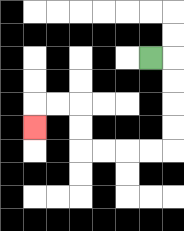{'start': '[6, 2]', 'end': '[1, 5]', 'path_directions': 'R,D,D,D,D,L,L,L,L,U,U,L,L,D', 'path_coordinates': '[[6, 2], [7, 2], [7, 3], [7, 4], [7, 5], [7, 6], [6, 6], [5, 6], [4, 6], [3, 6], [3, 5], [3, 4], [2, 4], [1, 4], [1, 5]]'}